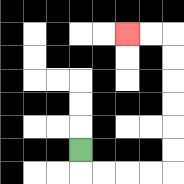{'start': '[3, 6]', 'end': '[5, 1]', 'path_directions': 'D,R,R,R,R,U,U,U,U,U,U,L,L', 'path_coordinates': '[[3, 6], [3, 7], [4, 7], [5, 7], [6, 7], [7, 7], [7, 6], [7, 5], [7, 4], [7, 3], [7, 2], [7, 1], [6, 1], [5, 1]]'}